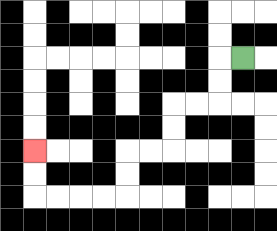{'start': '[10, 2]', 'end': '[1, 6]', 'path_directions': 'L,D,D,L,L,D,D,L,L,D,D,L,L,L,L,U,U', 'path_coordinates': '[[10, 2], [9, 2], [9, 3], [9, 4], [8, 4], [7, 4], [7, 5], [7, 6], [6, 6], [5, 6], [5, 7], [5, 8], [4, 8], [3, 8], [2, 8], [1, 8], [1, 7], [1, 6]]'}